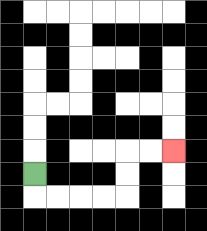{'start': '[1, 7]', 'end': '[7, 6]', 'path_directions': 'D,R,R,R,R,U,U,R,R', 'path_coordinates': '[[1, 7], [1, 8], [2, 8], [3, 8], [4, 8], [5, 8], [5, 7], [5, 6], [6, 6], [7, 6]]'}